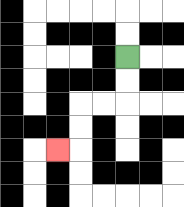{'start': '[5, 2]', 'end': '[2, 6]', 'path_directions': 'D,D,L,L,D,D,L', 'path_coordinates': '[[5, 2], [5, 3], [5, 4], [4, 4], [3, 4], [3, 5], [3, 6], [2, 6]]'}